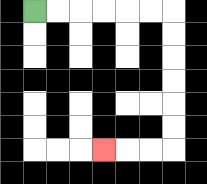{'start': '[1, 0]', 'end': '[4, 6]', 'path_directions': 'R,R,R,R,R,R,D,D,D,D,D,D,L,L,L', 'path_coordinates': '[[1, 0], [2, 0], [3, 0], [4, 0], [5, 0], [6, 0], [7, 0], [7, 1], [7, 2], [7, 3], [7, 4], [7, 5], [7, 6], [6, 6], [5, 6], [4, 6]]'}